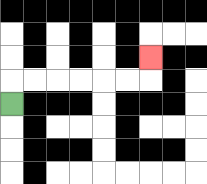{'start': '[0, 4]', 'end': '[6, 2]', 'path_directions': 'U,R,R,R,R,R,R,U', 'path_coordinates': '[[0, 4], [0, 3], [1, 3], [2, 3], [3, 3], [4, 3], [5, 3], [6, 3], [6, 2]]'}